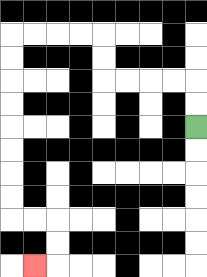{'start': '[8, 5]', 'end': '[1, 11]', 'path_directions': 'U,U,L,L,L,L,U,U,L,L,L,L,D,D,D,D,D,D,D,D,R,R,D,D,L', 'path_coordinates': '[[8, 5], [8, 4], [8, 3], [7, 3], [6, 3], [5, 3], [4, 3], [4, 2], [4, 1], [3, 1], [2, 1], [1, 1], [0, 1], [0, 2], [0, 3], [0, 4], [0, 5], [0, 6], [0, 7], [0, 8], [0, 9], [1, 9], [2, 9], [2, 10], [2, 11], [1, 11]]'}